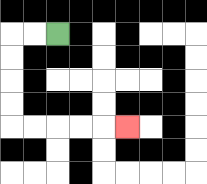{'start': '[2, 1]', 'end': '[5, 5]', 'path_directions': 'L,L,D,D,D,D,R,R,R,R,R', 'path_coordinates': '[[2, 1], [1, 1], [0, 1], [0, 2], [0, 3], [0, 4], [0, 5], [1, 5], [2, 5], [3, 5], [4, 5], [5, 5]]'}